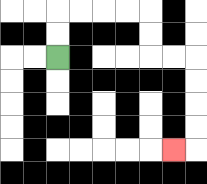{'start': '[2, 2]', 'end': '[7, 6]', 'path_directions': 'U,U,R,R,R,R,D,D,R,R,D,D,D,D,L', 'path_coordinates': '[[2, 2], [2, 1], [2, 0], [3, 0], [4, 0], [5, 0], [6, 0], [6, 1], [6, 2], [7, 2], [8, 2], [8, 3], [8, 4], [8, 5], [8, 6], [7, 6]]'}